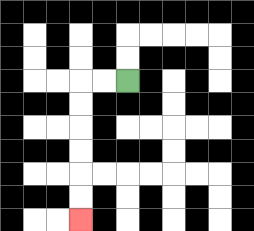{'start': '[5, 3]', 'end': '[3, 9]', 'path_directions': 'L,L,D,D,D,D,D,D', 'path_coordinates': '[[5, 3], [4, 3], [3, 3], [3, 4], [3, 5], [3, 6], [3, 7], [3, 8], [3, 9]]'}